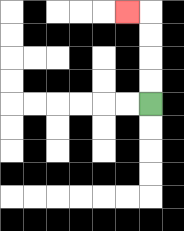{'start': '[6, 4]', 'end': '[5, 0]', 'path_directions': 'U,U,U,U,L', 'path_coordinates': '[[6, 4], [6, 3], [6, 2], [6, 1], [6, 0], [5, 0]]'}